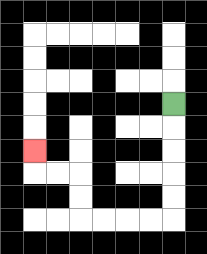{'start': '[7, 4]', 'end': '[1, 6]', 'path_directions': 'D,D,D,D,D,L,L,L,L,U,U,L,L,U', 'path_coordinates': '[[7, 4], [7, 5], [7, 6], [7, 7], [7, 8], [7, 9], [6, 9], [5, 9], [4, 9], [3, 9], [3, 8], [3, 7], [2, 7], [1, 7], [1, 6]]'}